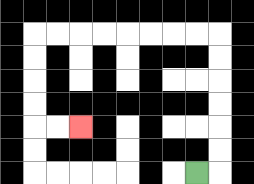{'start': '[8, 7]', 'end': '[3, 5]', 'path_directions': 'R,U,U,U,U,U,U,L,L,L,L,L,L,L,L,D,D,D,D,R,R', 'path_coordinates': '[[8, 7], [9, 7], [9, 6], [9, 5], [9, 4], [9, 3], [9, 2], [9, 1], [8, 1], [7, 1], [6, 1], [5, 1], [4, 1], [3, 1], [2, 1], [1, 1], [1, 2], [1, 3], [1, 4], [1, 5], [2, 5], [3, 5]]'}